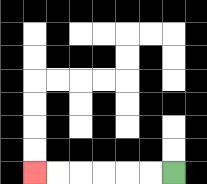{'start': '[7, 7]', 'end': '[1, 7]', 'path_directions': 'L,L,L,L,L,L', 'path_coordinates': '[[7, 7], [6, 7], [5, 7], [4, 7], [3, 7], [2, 7], [1, 7]]'}